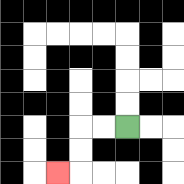{'start': '[5, 5]', 'end': '[2, 7]', 'path_directions': 'L,L,D,D,L', 'path_coordinates': '[[5, 5], [4, 5], [3, 5], [3, 6], [3, 7], [2, 7]]'}